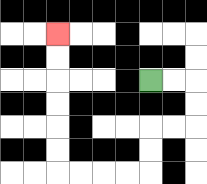{'start': '[6, 3]', 'end': '[2, 1]', 'path_directions': 'R,R,D,D,L,L,D,D,L,L,L,L,U,U,U,U,U,U', 'path_coordinates': '[[6, 3], [7, 3], [8, 3], [8, 4], [8, 5], [7, 5], [6, 5], [6, 6], [6, 7], [5, 7], [4, 7], [3, 7], [2, 7], [2, 6], [2, 5], [2, 4], [2, 3], [2, 2], [2, 1]]'}